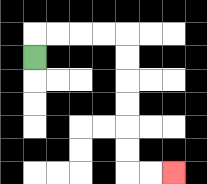{'start': '[1, 2]', 'end': '[7, 7]', 'path_directions': 'U,R,R,R,R,D,D,D,D,D,D,R,R', 'path_coordinates': '[[1, 2], [1, 1], [2, 1], [3, 1], [4, 1], [5, 1], [5, 2], [5, 3], [5, 4], [5, 5], [5, 6], [5, 7], [6, 7], [7, 7]]'}